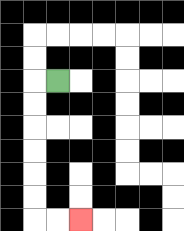{'start': '[2, 3]', 'end': '[3, 9]', 'path_directions': 'L,D,D,D,D,D,D,R,R', 'path_coordinates': '[[2, 3], [1, 3], [1, 4], [1, 5], [1, 6], [1, 7], [1, 8], [1, 9], [2, 9], [3, 9]]'}